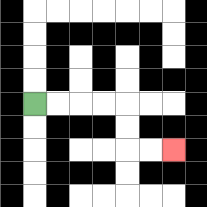{'start': '[1, 4]', 'end': '[7, 6]', 'path_directions': 'R,R,R,R,D,D,R,R', 'path_coordinates': '[[1, 4], [2, 4], [3, 4], [4, 4], [5, 4], [5, 5], [5, 6], [6, 6], [7, 6]]'}